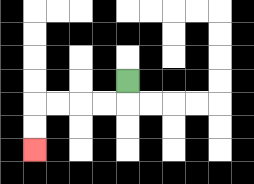{'start': '[5, 3]', 'end': '[1, 6]', 'path_directions': 'D,L,L,L,L,D,D', 'path_coordinates': '[[5, 3], [5, 4], [4, 4], [3, 4], [2, 4], [1, 4], [1, 5], [1, 6]]'}